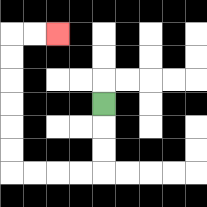{'start': '[4, 4]', 'end': '[2, 1]', 'path_directions': 'D,D,D,L,L,L,L,U,U,U,U,U,U,R,R', 'path_coordinates': '[[4, 4], [4, 5], [4, 6], [4, 7], [3, 7], [2, 7], [1, 7], [0, 7], [0, 6], [0, 5], [0, 4], [0, 3], [0, 2], [0, 1], [1, 1], [2, 1]]'}